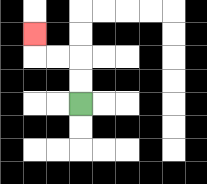{'start': '[3, 4]', 'end': '[1, 1]', 'path_directions': 'U,U,L,L,U', 'path_coordinates': '[[3, 4], [3, 3], [3, 2], [2, 2], [1, 2], [1, 1]]'}